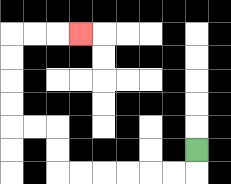{'start': '[8, 6]', 'end': '[3, 1]', 'path_directions': 'D,L,L,L,L,L,L,U,U,L,L,U,U,U,U,R,R,R', 'path_coordinates': '[[8, 6], [8, 7], [7, 7], [6, 7], [5, 7], [4, 7], [3, 7], [2, 7], [2, 6], [2, 5], [1, 5], [0, 5], [0, 4], [0, 3], [0, 2], [0, 1], [1, 1], [2, 1], [3, 1]]'}